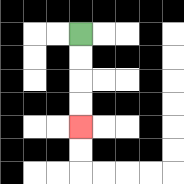{'start': '[3, 1]', 'end': '[3, 5]', 'path_directions': 'D,D,D,D', 'path_coordinates': '[[3, 1], [3, 2], [3, 3], [3, 4], [3, 5]]'}